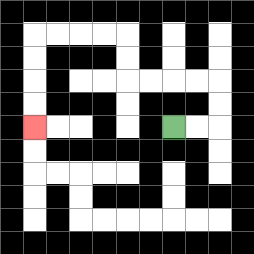{'start': '[7, 5]', 'end': '[1, 5]', 'path_directions': 'R,R,U,U,L,L,L,L,U,U,L,L,L,L,D,D,D,D', 'path_coordinates': '[[7, 5], [8, 5], [9, 5], [9, 4], [9, 3], [8, 3], [7, 3], [6, 3], [5, 3], [5, 2], [5, 1], [4, 1], [3, 1], [2, 1], [1, 1], [1, 2], [1, 3], [1, 4], [1, 5]]'}